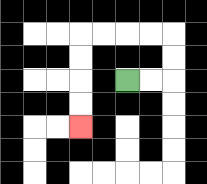{'start': '[5, 3]', 'end': '[3, 5]', 'path_directions': 'R,R,U,U,L,L,L,L,D,D,D,D', 'path_coordinates': '[[5, 3], [6, 3], [7, 3], [7, 2], [7, 1], [6, 1], [5, 1], [4, 1], [3, 1], [3, 2], [3, 3], [3, 4], [3, 5]]'}